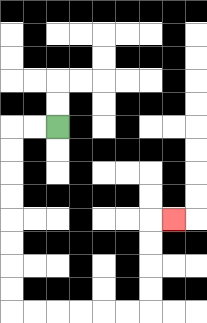{'start': '[2, 5]', 'end': '[7, 9]', 'path_directions': 'L,L,D,D,D,D,D,D,D,D,R,R,R,R,R,R,U,U,U,U,R', 'path_coordinates': '[[2, 5], [1, 5], [0, 5], [0, 6], [0, 7], [0, 8], [0, 9], [0, 10], [0, 11], [0, 12], [0, 13], [1, 13], [2, 13], [3, 13], [4, 13], [5, 13], [6, 13], [6, 12], [6, 11], [6, 10], [6, 9], [7, 9]]'}